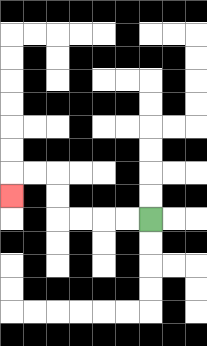{'start': '[6, 9]', 'end': '[0, 8]', 'path_directions': 'L,L,L,L,U,U,L,L,D', 'path_coordinates': '[[6, 9], [5, 9], [4, 9], [3, 9], [2, 9], [2, 8], [2, 7], [1, 7], [0, 7], [0, 8]]'}